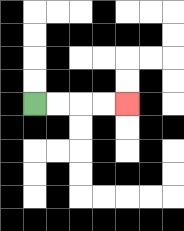{'start': '[1, 4]', 'end': '[5, 4]', 'path_directions': 'R,R,R,R', 'path_coordinates': '[[1, 4], [2, 4], [3, 4], [4, 4], [5, 4]]'}